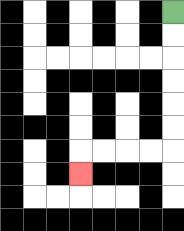{'start': '[7, 0]', 'end': '[3, 7]', 'path_directions': 'D,D,D,D,D,D,L,L,L,L,D', 'path_coordinates': '[[7, 0], [7, 1], [7, 2], [7, 3], [7, 4], [7, 5], [7, 6], [6, 6], [5, 6], [4, 6], [3, 6], [3, 7]]'}